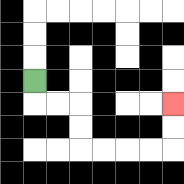{'start': '[1, 3]', 'end': '[7, 4]', 'path_directions': 'D,R,R,D,D,R,R,R,R,U,U', 'path_coordinates': '[[1, 3], [1, 4], [2, 4], [3, 4], [3, 5], [3, 6], [4, 6], [5, 6], [6, 6], [7, 6], [7, 5], [7, 4]]'}